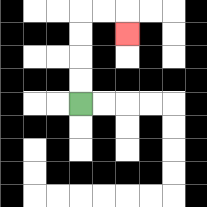{'start': '[3, 4]', 'end': '[5, 1]', 'path_directions': 'U,U,U,U,R,R,D', 'path_coordinates': '[[3, 4], [3, 3], [3, 2], [3, 1], [3, 0], [4, 0], [5, 0], [5, 1]]'}